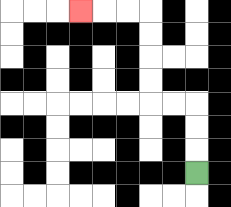{'start': '[8, 7]', 'end': '[3, 0]', 'path_directions': 'U,U,U,L,L,U,U,U,U,L,L,L', 'path_coordinates': '[[8, 7], [8, 6], [8, 5], [8, 4], [7, 4], [6, 4], [6, 3], [6, 2], [6, 1], [6, 0], [5, 0], [4, 0], [3, 0]]'}